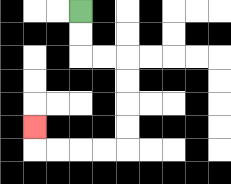{'start': '[3, 0]', 'end': '[1, 5]', 'path_directions': 'D,D,R,R,D,D,D,D,L,L,L,L,U', 'path_coordinates': '[[3, 0], [3, 1], [3, 2], [4, 2], [5, 2], [5, 3], [5, 4], [5, 5], [5, 6], [4, 6], [3, 6], [2, 6], [1, 6], [1, 5]]'}